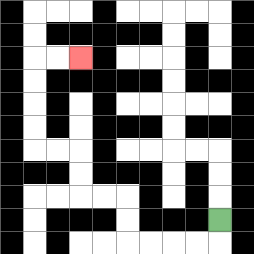{'start': '[9, 9]', 'end': '[3, 2]', 'path_directions': 'D,L,L,L,L,U,U,L,L,U,U,L,L,U,U,U,U,R,R', 'path_coordinates': '[[9, 9], [9, 10], [8, 10], [7, 10], [6, 10], [5, 10], [5, 9], [5, 8], [4, 8], [3, 8], [3, 7], [3, 6], [2, 6], [1, 6], [1, 5], [1, 4], [1, 3], [1, 2], [2, 2], [3, 2]]'}